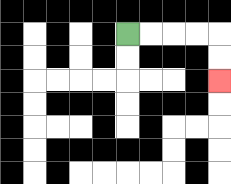{'start': '[5, 1]', 'end': '[9, 3]', 'path_directions': 'R,R,R,R,D,D', 'path_coordinates': '[[5, 1], [6, 1], [7, 1], [8, 1], [9, 1], [9, 2], [9, 3]]'}